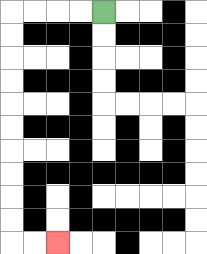{'start': '[4, 0]', 'end': '[2, 10]', 'path_directions': 'L,L,L,L,D,D,D,D,D,D,D,D,D,D,R,R', 'path_coordinates': '[[4, 0], [3, 0], [2, 0], [1, 0], [0, 0], [0, 1], [0, 2], [0, 3], [0, 4], [0, 5], [0, 6], [0, 7], [0, 8], [0, 9], [0, 10], [1, 10], [2, 10]]'}